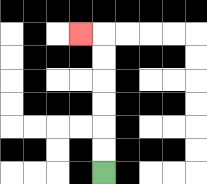{'start': '[4, 7]', 'end': '[3, 1]', 'path_directions': 'U,U,U,U,U,U,L', 'path_coordinates': '[[4, 7], [4, 6], [4, 5], [4, 4], [4, 3], [4, 2], [4, 1], [3, 1]]'}